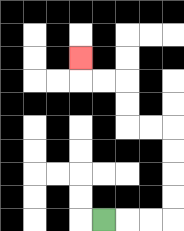{'start': '[4, 9]', 'end': '[3, 2]', 'path_directions': 'R,R,R,U,U,U,U,L,L,U,U,L,L,U', 'path_coordinates': '[[4, 9], [5, 9], [6, 9], [7, 9], [7, 8], [7, 7], [7, 6], [7, 5], [6, 5], [5, 5], [5, 4], [5, 3], [4, 3], [3, 3], [3, 2]]'}